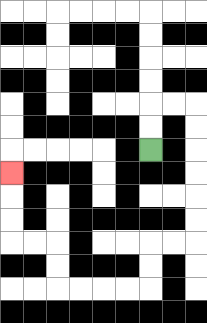{'start': '[6, 6]', 'end': '[0, 7]', 'path_directions': 'U,U,R,R,D,D,D,D,D,D,L,L,D,D,L,L,L,L,U,U,L,L,U,U,U', 'path_coordinates': '[[6, 6], [6, 5], [6, 4], [7, 4], [8, 4], [8, 5], [8, 6], [8, 7], [8, 8], [8, 9], [8, 10], [7, 10], [6, 10], [6, 11], [6, 12], [5, 12], [4, 12], [3, 12], [2, 12], [2, 11], [2, 10], [1, 10], [0, 10], [0, 9], [0, 8], [0, 7]]'}